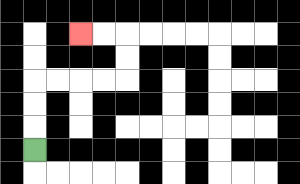{'start': '[1, 6]', 'end': '[3, 1]', 'path_directions': 'U,U,U,R,R,R,R,U,U,L,L', 'path_coordinates': '[[1, 6], [1, 5], [1, 4], [1, 3], [2, 3], [3, 3], [4, 3], [5, 3], [5, 2], [5, 1], [4, 1], [3, 1]]'}